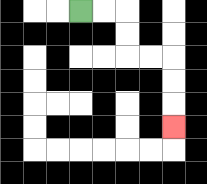{'start': '[3, 0]', 'end': '[7, 5]', 'path_directions': 'R,R,D,D,R,R,D,D,D', 'path_coordinates': '[[3, 0], [4, 0], [5, 0], [5, 1], [5, 2], [6, 2], [7, 2], [7, 3], [7, 4], [7, 5]]'}